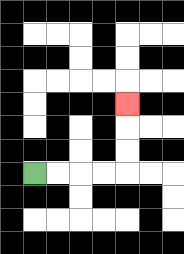{'start': '[1, 7]', 'end': '[5, 4]', 'path_directions': 'R,R,R,R,U,U,U', 'path_coordinates': '[[1, 7], [2, 7], [3, 7], [4, 7], [5, 7], [5, 6], [5, 5], [5, 4]]'}